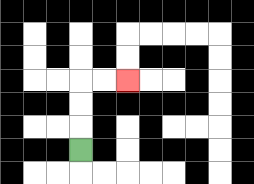{'start': '[3, 6]', 'end': '[5, 3]', 'path_directions': 'U,U,U,R,R', 'path_coordinates': '[[3, 6], [3, 5], [3, 4], [3, 3], [4, 3], [5, 3]]'}